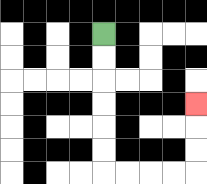{'start': '[4, 1]', 'end': '[8, 4]', 'path_directions': 'D,D,D,D,D,D,R,R,R,R,U,U,U', 'path_coordinates': '[[4, 1], [4, 2], [4, 3], [4, 4], [4, 5], [4, 6], [4, 7], [5, 7], [6, 7], [7, 7], [8, 7], [8, 6], [8, 5], [8, 4]]'}